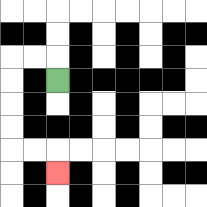{'start': '[2, 3]', 'end': '[2, 7]', 'path_directions': 'U,L,L,D,D,D,D,R,R,D', 'path_coordinates': '[[2, 3], [2, 2], [1, 2], [0, 2], [0, 3], [0, 4], [0, 5], [0, 6], [1, 6], [2, 6], [2, 7]]'}